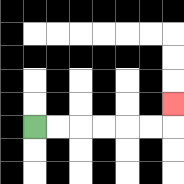{'start': '[1, 5]', 'end': '[7, 4]', 'path_directions': 'R,R,R,R,R,R,U', 'path_coordinates': '[[1, 5], [2, 5], [3, 5], [4, 5], [5, 5], [6, 5], [7, 5], [7, 4]]'}